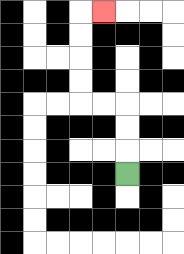{'start': '[5, 7]', 'end': '[4, 0]', 'path_directions': 'U,U,U,L,L,U,U,U,U,R', 'path_coordinates': '[[5, 7], [5, 6], [5, 5], [5, 4], [4, 4], [3, 4], [3, 3], [3, 2], [3, 1], [3, 0], [4, 0]]'}